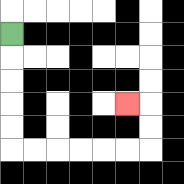{'start': '[0, 1]', 'end': '[5, 4]', 'path_directions': 'D,D,D,D,D,R,R,R,R,R,R,U,U,L', 'path_coordinates': '[[0, 1], [0, 2], [0, 3], [0, 4], [0, 5], [0, 6], [1, 6], [2, 6], [3, 6], [4, 6], [5, 6], [6, 6], [6, 5], [6, 4], [5, 4]]'}